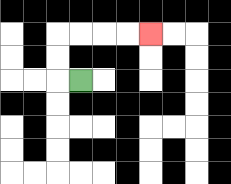{'start': '[3, 3]', 'end': '[6, 1]', 'path_directions': 'L,U,U,R,R,R,R', 'path_coordinates': '[[3, 3], [2, 3], [2, 2], [2, 1], [3, 1], [4, 1], [5, 1], [6, 1]]'}